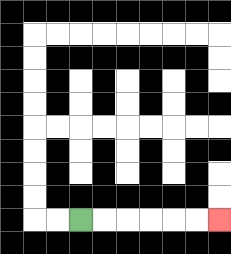{'start': '[3, 9]', 'end': '[9, 9]', 'path_directions': 'R,R,R,R,R,R', 'path_coordinates': '[[3, 9], [4, 9], [5, 9], [6, 9], [7, 9], [8, 9], [9, 9]]'}